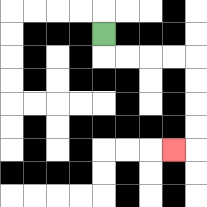{'start': '[4, 1]', 'end': '[7, 6]', 'path_directions': 'D,R,R,R,R,D,D,D,D,L', 'path_coordinates': '[[4, 1], [4, 2], [5, 2], [6, 2], [7, 2], [8, 2], [8, 3], [8, 4], [8, 5], [8, 6], [7, 6]]'}